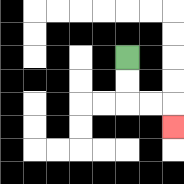{'start': '[5, 2]', 'end': '[7, 5]', 'path_directions': 'D,D,R,R,D', 'path_coordinates': '[[5, 2], [5, 3], [5, 4], [6, 4], [7, 4], [7, 5]]'}